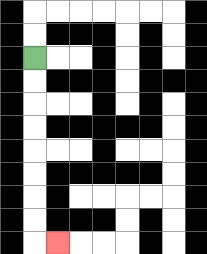{'start': '[1, 2]', 'end': '[2, 10]', 'path_directions': 'D,D,D,D,D,D,D,D,R', 'path_coordinates': '[[1, 2], [1, 3], [1, 4], [1, 5], [1, 6], [1, 7], [1, 8], [1, 9], [1, 10], [2, 10]]'}